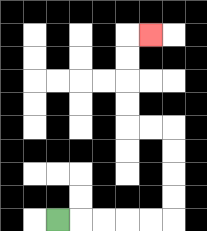{'start': '[2, 9]', 'end': '[6, 1]', 'path_directions': 'R,R,R,R,R,U,U,U,U,L,L,U,U,U,U,R', 'path_coordinates': '[[2, 9], [3, 9], [4, 9], [5, 9], [6, 9], [7, 9], [7, 8], [7, 7], [7, 6], [7, 5], [6, 5], [5, 5], [5, 4], [5, 3], [5, 2], [5, 1], [6, 1]]'}